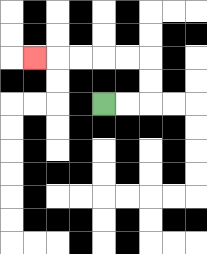{'start': '[4, 4]', 'end': '[1, 2]', 'path_directions': 'R,R,U,U,L,L,L,L,L', 'path_coordinates': '[[4, 4], [5, 4], [6, 4], [6, 3], [6, 2], [5, 2], [4, 2], [3, 2], [2, 2], [1, 2]]'}